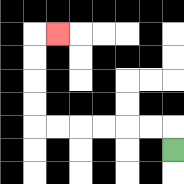{'start': '[7, 6]', 'end': '[2, 1]', 'path_directions': 'U,L,L,L,L,L,L,U,U,U,U,R', 'path_coordinates': '[[7, 6], [7, 5], [6, 5], [5, 5], [4, 5], [3, 5], [2, 5], [1, 5], [1, 4], [1, 3], [1, 2], [1, 1], [2, 1]]'}